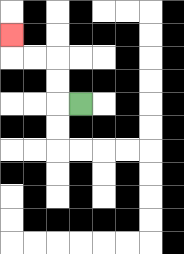{'start': '[3, 4]', 'end': '[0, 1]', 'path_directions': 'L,U,U,L,L,U', 'path_coordinates': '[[3, 4], [2, 4], [2, 3], [2, 2], [1, 2], [0, 2], [0, 1]]'}